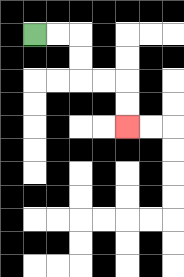{'start': '[1, 1]', 'end': '[5, 5]', 'path_directions': 'R,R,D,D,R,R,D,D', 'path_coordinates': '[[1, 1], [2, 1], [3, 1], [3, 2], [3, 3], [4, 3], [5, 3], [5, 4], [5, 5]]'}